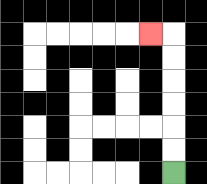{'start': '[7, 7]', 'end': '[6, 1]', 'path_directions': 'U,U,U,U,U,U,L', 'path_coordinates': '[[7, 7], [7, 6], [7, 5], [7, 4], [7, 3], [7, 2], [7, 1], [6, 1]]'}